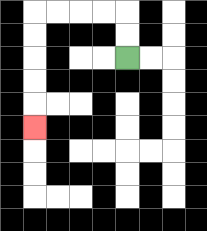{'start': '[5, 2]', 'end': '[1, 5]', 'path_directions': 'U,U,L,L,L,L,D,D,D,D,D', 'path_coordinates': '[[5, 2], [5, 1], [5, 0], [4, 0], [3, 0], [2, 0], [1, 0], [1, 1], [1, 2], [1, 3], [1, 4], [1, 5]]'}